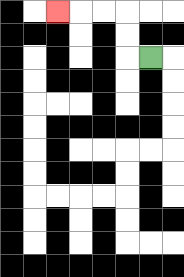{'start': '[6, 2]', 'end': '[2, 0]', 'path_directions': 'L,U,U,L,L,L', 'path_coordinates': '[[6, 2], [5, 2], [5, 1], [5, 0], [4, 0], [3, 0], [2, 0]]'}